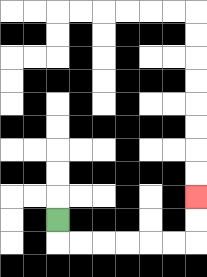{'start': '[2, 9]', 'end': '[8, 8]', 'path_directions': 'D,R,R,R,R,R,R,U,U', 'path_coordinates': '[[2, 9], [2, 10], [3, 10], [4, 10], [5, 10], [6, 10], [7, 10], [8, 10], [8, 9], [8, 8]]'}